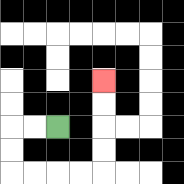{'start': '[2, 5]', 'end': '[4, 3]', 'path_directions': 'L,L,D,D,R,R,R,R,U,U,U,U', 'path_coordinates': '[[2, 5], [1, 5], [0, 5], [0, 6], [0, 7], [1, 7], [2, 7], [3, 7], [4, 7], [4, 6], [4, 5], [4, 4], [4, 3]]'}